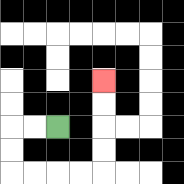{'start': '[2, 5]', 'end': '[4, 3]', 'path_directions': 'L,L,D,D,R,R,R,R,U,U,U,U', 'path_coordinates': '[[2, 5], [1, 5], [0, 5], [0, 6], [0, 7], [1, 7], [2, 7], [3, 7], [4, 7], [4, 6], [4, 5], [4, 4], [4, 3]]'}